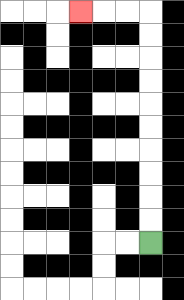{'start': '[6, 10]', 'end': '[3, 0]', 'path_directions': 'U,U,U,U,U,U,U,U,U,U,L,L,L', 'path_coordinates': '[[6, 10], [6, 9], [6, 8], [6, 7], [6, 6], [6, 5], [6, 4], [6, 3], [6, 2], [6, 1], [6, 0], [5, 0], [4, 0], [3, 0]]'}